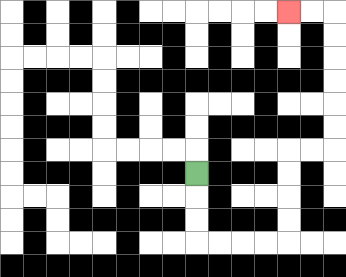{'start': '[8, 7]', 'end': '[12, 0]', 'path_directions': 'D,D,D,R,R,R,R,U,U,U,U,R,R,U,U,U,U,U,U,L,L', 'path_coordinates': '[[8, 7], [8, 8], [8, 9], [8, 10], [9, 10], [10, 10], [11, 10], [12, 10], [12, 9], [12, 8], [12, 7], [12, 6], [13, 6], [14, 6], [14, 5], [14, 4], [14, 3], [14, 2], [14, 1], [14, 0], [13, 0], [12, 0]]'}